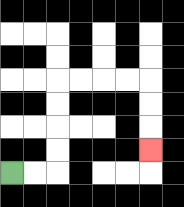{'start': '[0, 7]', 'end': '[6, 6]', 'path_directions': 'R,R,U,U,U,U,R,R,R,R,D,D,D', 'path_coordinates': '[[0, 7], [1, 7], [2, 7], [2, 6], [2, 5], [2, 4], [2, 3], [3, 3], [4, 3], [5, 3], [6, 3], [6, 4], [6, 5], [6, 6]]'}